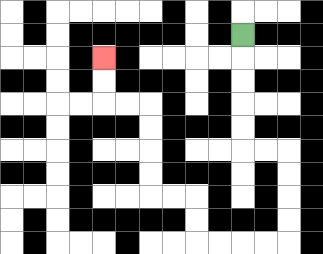{'start': '[10, 1]', 'end': '[4, 2]', 'path_directions': 'D,D,D,D,D,R,R,D,D,D,D,L,L,L,L,U,U,L,L,U,U,U,U,L,L,U,U', 'path_coordinates': '[[10, 1], [10, 2], [10, 3], [10, 4], [10, 5], [10, 6], [11, 6], [12, 6], [12, 7], [12, 8], [12, 9], [12, 10], [11, 10], [10, 10], [9, 10], [8, 10], [8, 9], [8, 8], [7, 8], [6, 8], [6, 7], [6, 6], [6, 5], [6, 4], [5, 4], [4, 4], [4, 3], [4, 2]]'}